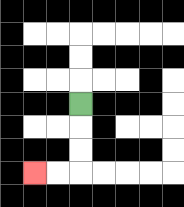{'start': '[3, 4]', 'end': '[1, 7]', 'path_directions': 'D,D,D,L,L', 'path_coordinates': '[[3, 4], [3, 5], [3, 6], [3, 7], [2, 7], [1, 7]]'}